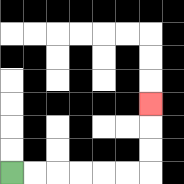{'start': '[0, 7]', 'end': '[6, 4]', 'path_directions': 'R,R,R,R,R,R,U,U,U', 'path_coordinates': '[[0, 7], [1, 7], [2, 7], [3, 7], [4, 7], [5, 7], [6, 7], [6, 6], [6, 5], [6, 4]]'}